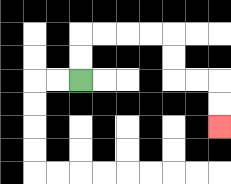{'start': '[3, 3]', 'end': '[9, 5]', 'path_directions': 'U,U,R,R,R,R,D,D,R,R,D,D', 'path_coordinates': '[[3, 3], [3, 2], [3, 1], [4, 1], [5, 1], [6, 1], [7, 1], [7, 2], [7, 3], [8, 3], [9, 3], [9, 4], [9, 5]]'}